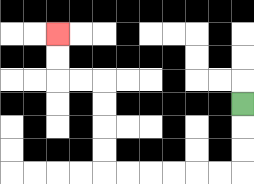{'start': '[10, 4]', 'end': '[2, 1]', 'path_directions': 'D,D,D,L,L,L,L,L,L,U,U,U,U,L,L,U,U', 'path_coordinates': '[[10, 4], [10, 5], [10, 6], [10, 7], [9, 7], [8, 7], [7, 7], [6, 7], [5, 7], [4, 7], [4, 6], [4, 5], [4, 4], [4, 3], [3, 3], [2, 3], [2, 2], [2, 1]]'}